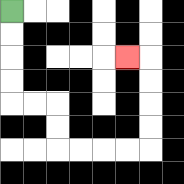{'start': '[0, 0]', 'end': '[5, 2]', 'path_directions': 'D,D,D,D,R,R,D,D,R,R,R,R,U,U,U,U,L', 'path_coordinates': '[[0, 0], [0, 1], [0, 2], [0, 3], [0, 4], [1, 4], [2, 4], [2, 5], [2, 6], [3, 6], [4, 6], [5, 6], [6, 6], [6, 5], [6, 4], [6, 3], [6, 2], [5, 2]]'}